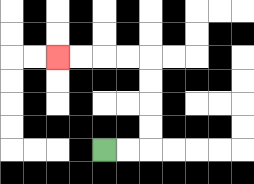{'start': '[4, 6]', 'end': '[2, 2]', 'path_directions': 'R,R,U,U,U,U,L,L,L,L', 'path_coordinates': '[[4, 6], [5, 6], [6, 6], [6, 5], [6, 4], [6, 3], [6, 2], [5, 2], [4, 2], [3, 2], [2, 2]]'}